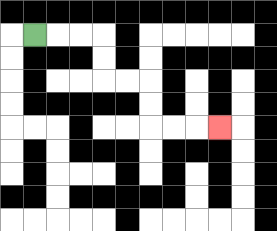{'start': '[1, 1]', 'end': '[9, 5]', 'path_directions': 'R,R,R,D,D,R,R,D,D,R,R,R', 'path_coordinates': '[[1, 1], [2, 1], [3, 1], [4, 1], [4, 2], [4, 3], [5, 3], [6, 3], [6, 4], [6, 5], [7, 5], [8, 5], [9, 5]]'}